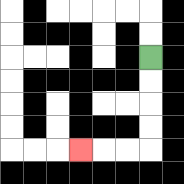{'start': '[6, 2]', 'end': '[3, 6]', 'path_directions': 'D,D,D,D,L,L,L', 'path_coordinates': '[[6, 2], [6, 3], [6, 4], [6, 5], [6, 6], [5, 6], [4, 6], [3, 6]]'}